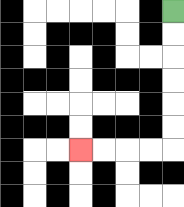{'start': '[7, 0]', 'end': '[3, 6]', 'path_directions': 'D,D,D,D,D,D,L,L,L,L', 'path_coordinates': '[[7, 0], [7, 1], [7, 2], [7, 3], [7, 4], [7, 5], [7, 6], [6, 6], [5, 6], [4, 6], [3, 6]]'}